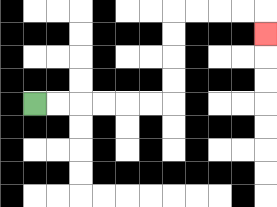{'start': '[1, 4]', 'end': '[11, 1]', 'path_directions': 'R,R,R,R,R,R,U,U,U,U,R,R,R,R,D', 'path_coordinates': '[[1, 4], [2, 4], [3, 4], [4, 4], [5, 4], [6, 4], [7, 4], [7, 3], [7, 2], [7, 1], [7, 0], [8, 0], [9, 0], [10, 0], [11, 0], [11, 1]]'}